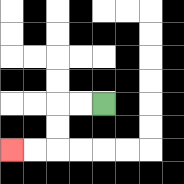{'start': '[4, 4]', 'end': '[0, 6]', 'path_directions': 'L,L,D,D,L,L', 'path_coordinates': '[[4, 4], [3, 4], [2, 4], [2, 5], [2, 6], [1, 6], [0, 6]]'}